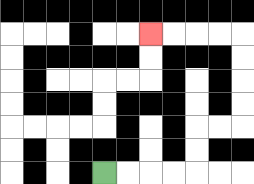{'start': '[4, 7]', 'end': '[6, 1]', 'path_directions': 'R,R,R,R,U,U,R,R,U,U,U,U,L,L,L,L', 'path_coordinates': '[[4, 7], [5, 7], [6, 7], [7, 7], [8, 7], [8, 6], [8, 5], [9, 5], [10, 5], [10, 4], [10, 3], [10, 2], [10, 1], [9, 1], [8, 1], [7, 1], [6, 1]]'}